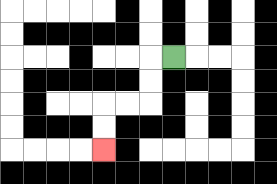{'start': '[7, 2]', 'end': '[4, 6]', 'path_directions': 'L,D,D,L,L,D,D', 'path_coordinates': '[[7, 2], [6, 2], [6, 3], [6, 4], [5, 4], [4, 4], [4, 5], [4, 6]]'}